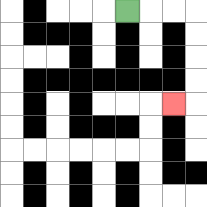{'start': '[5, 0]', 'end': '[7, 4]', 'path_directions': 'R,R,R,D,D,D,D,L', 'path_coordinates': '[[5, 0], [6, 0], [7, 0], [8, 0], [8, 1], [8, 2], [8, 3], [8, 4], [7, 4]]'}